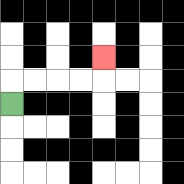{'start': '[0, 4]', 'end': '[4, 2]', 'path_directions': 'U,R,R,R,R,U', 'path_coordinates': '[[0, 4], [0, 3], [1, 3], [2, 3], [3, 3], [4, 3], [4, 2]]'}